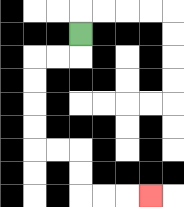{'start': '[3, 1]', 'end': '[6, 8]', 'path_directions': 'D,L,L,D,D,D,D,R,R,D,D,R,R,R', 'path_coordinates': '[[3, 1], [3, 2], [2, 2], [1, 2], [1, 3], [1, 4], [1, 5], [1, 6], [2, 6], [3, 6], [3, 7], [3, 8], [4, 8], [5, 8], [6, 8]]'}